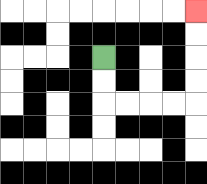{'start': '[4, 2]', 'end': '[8, 0]', 'path_directions': 'D,D,R,R,R,R,U,U,U,U', 'path_coordinates': '[[4, 2], [4, 3], [4, 4], [5, 4], [6, 4], [7, 4], [8, 4], [8, 3], [8, 2], [8, 1], [8, 0]]'}